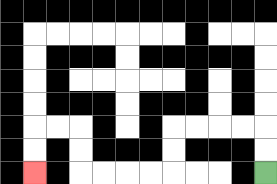{'start': '[11, 7]', 'end': '[1, 7]', 'path_directions': 'U,U,L,L,L,L,D,D,L,L,L,L,U,U,L,L,D,D', 'path_coordinates': '[[11, 7], [11, 6], [11, 5], [10, 5], [9, 5], [8, 5], [7, 5], [7, 6], [7, 7], [6, 7], [5, 7], [4, 7], [3, 7], [3, 6], [3, 5], [2, 5], [1, 5], [1, 6], [1, 7]]'}